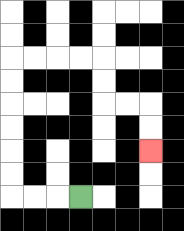{'start': '[3, 8]', 'end': '[6, 6]', 'path_directions': 'L,L,L,U,U,U,U,U,U,R,R,R,R,D,D,R,R,D,D', 'path_coordinates': '[[3, 8], [2, 8], [1, 8], [0, 8], [0, 7], [0, 6], [0, 5], [0, 4], [0, 3], [0, 2], [1, 2], [2, 2], [3, 2], [4, 2], [4, 3], [4, 4], [5, 4], [6, 4], [6, 5], [6, 6]]'}